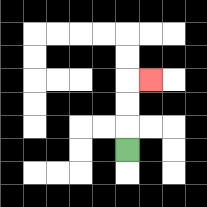{'start': '[5, 6]', 'end': '[6, 3]', 'path_directions': 'U,U,U,R', 'path_coordinates': '[[5, 6], [5, 5], [5, 4], [5, 3], [6, 3]]'}